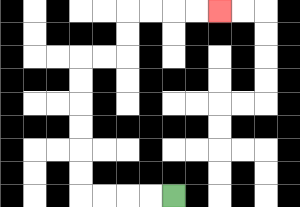{'start': '[7, 8]', 'end': '[9, 0]', 'path_directions': 'L,L,L,L,U,U,U,U,U,U,R,R,U,U,R,R,R,R', 'path_coordinates': '[[7, 8], [6, 8], [5, 8], [4, 8], [3, 8], [3, 7], [3, 6], [3, 5], [3, 4], [3, 3], [3, 2], [4, 2], [5, 2], [5, 1], [5, 0], [6, 0], [7, 0], [8, 0], [9, 0]]'}